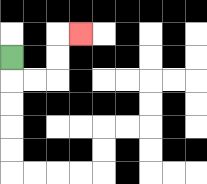{'start': '[0, 2]', 'end': '[3, 1]', 'path_directions': 'D,R,R,U,U,R', 'path_coordinates': '[[0, 2], [0, 3], [1, 3], [2, 3], [2, 2], [2, 1], [3, 1]]'}